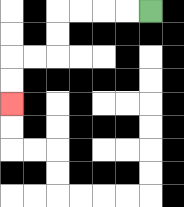{'start': '[6, 0]', 'end': '[0, 4]', 'path_directions': 'L,L,L,L,D,D,L,L,D,D', 'path_coordinates': '[[6, 0], [5, 0], [4, 0], [3, 0], [2, 0], [2, 1], [2, 2], [1, 2], [0, 2], [0, 3], [0, 4]]'}